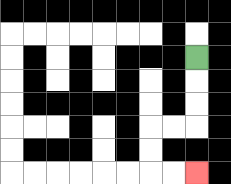{'start': '[8, 2]', 'end': '[8, 7]', 'path_directions': 'D,D,D,L,L,D,D,R,R', 'path_coordinates': '[[8, 2], [8, 3], [8, 4], [8, 5], [7, 5], [6, 5], [6, 6], [6, 7], [7, 7], [8, 7]]'}